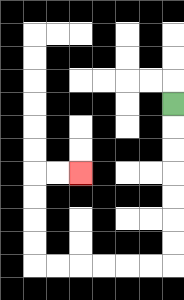{'start': '[7, 4]', 'end': '[3, 7]', 'path_directions': 'D,D,D,D,D,D,D,L,L,L,L,L,L,U,U,U,U,R,R', 'path_coordinates': '[[7, 4], [7, 5], [7, 6], [7, 7], [7, 8], [7, 9], [7, 10], [7, 11], [6, 11], [5, 11], [4, 11], [3, 11], [2, 11], [1, 11], [1, 10], [1, 9], [1, 8], [1, 7], [2, 7], [3, 7]]'}